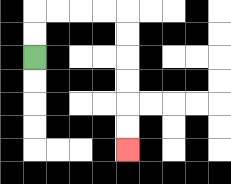{'start': '[1, 2]', 'end': '[5, 6]', 'path_directions': 'U,U,R,R,R,R,D,D,D,D,D,D', 'path_coordinates': '[[1, 2], [1, 1], [1, 0], [2, 0], [3, 0], [4, 0], [5, 0], [5, 1], [5, 2], [5, 3], [5, 4], [5, 5], [5, 6]]'}